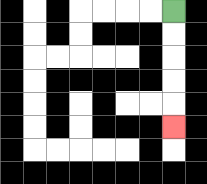{'start': '[7, 0]', 'end': '[7, 5]', 'path_directions': 'D,D,D,D,D', 'path_coordinates': '[[7, 0], [7, 1], [7, 2], [7, 3], [7, 4], [7, 5]]'}